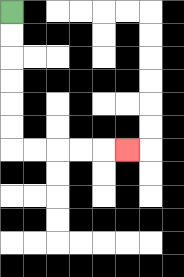{'start': '[0, 0]', 'end': '[5, 6]', 'path_directions': 'D,D,D,D,D,D,R,R,R,R,R', 'path_coordinates': '[[0, 0], [0, 1], [0, 2], [0, 3], [0, 4], [0, 5], [0, 6], [1, 6], [2, 6], [3, 6], [4, 6], [5, 6]]'}